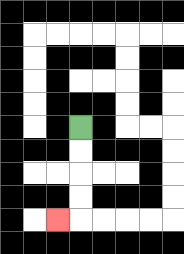{'start': '[3, 5]', 'end': '[2, 9]', 'path_directions': 'D,D,D,D,L', 'path_coordinates': '[[3, 5], [3, 6], [3, 7], [3, 8], [3, 9], [2, 9]]'}